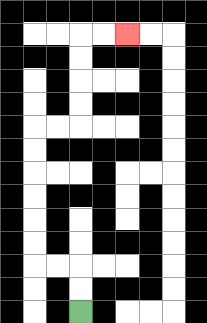{'start': '[3, 13]', 'end': '[5, 1]', 'path_directions': 'U,U,L,L,U,U,U,U,U,U,R,R,U,U,U,U,R,R', 'path_coordinates': '[[3, 13], [3, 12], [3, 11], [2, 11], [1, 11], [1, 10], [1, 9], [1, 8], [1, 7], [1, 6], [1, 5], [2, 5], [3, 5], [3, 4], [3, 3], [3, 2], [3, 1], [4, 1], [5, 1]]'}